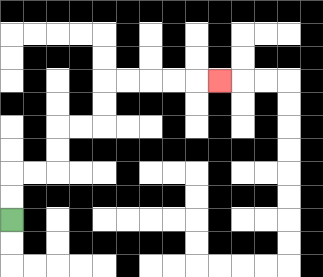{'start': '[0, 9]', 'end': '[9, 3]', 'path_directions': 'U,U,R,R,U,U,R,R,U,U,R,R,R,R,R', 'path_coordinates': '[[0, 9], [0, 8], [0, 7], [1, 7], [2, 7], [2, 6], [2, 5], [3, 5], [4, 5], [4, 4], [4, 3], [5, 3], [6, 3], [7, 3], [8, 3], [9, 3]]'}